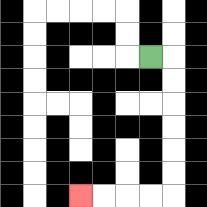{'start': '[6, 2]', 'end': '[3, 8]', 'path_directions': 'R,D,D,D,D,D,D,L,L,L,L', 'path_coordinates': '[[6, 2], [7, 2], [7, 3], [7, 4], [7, 5], [7, 6], [7, 7], [7, 8], [6, 8], [5, 8], [4, 8], [3, 8]]'}